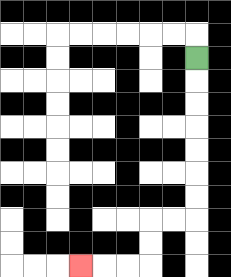{'start': '[8, 2]', 'end': '[3, 11]', 'path_directions': 'D,D,D,D,D,D,D,L,L,D,D,L,L,L', 'path_coordinates': '[[8, 2], [8, 3], [8, 4], [8, 5], [8, 6], [8, 7], [8, 8], [8, 9], [7, 9], [6, 9], [6, 10], [6, 11], [5, 11], [4, 11], [3, 11]]'}